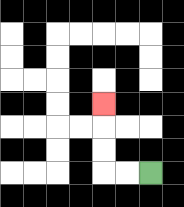{'start': '[6, 7]', 'end': '[4, 4]', 'path_directions': 'L,L,U,U,U', 'path_coordinates': '[[6, 7], [5, 7], [4, 7], [4, 6], [4, 5], [4, 4]]'}